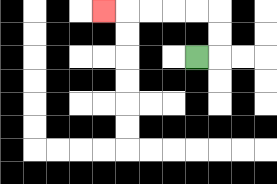{'start': '[8, 2]', 'end': '[4, 0]', 'path_directions': 'R,U,U,L,L,L,L,L', 'path_coordinates': '[[8, 2], [9, 2], [9, 1], [9, 0], [8, 0], [7, 0], [6, 0], [5, 0], [4, 0]]'}